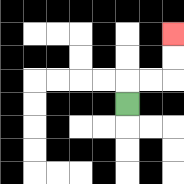{'start': '[5, 4]', 'end': '[7, 1]', 'path_directions': 'U,R,R,U,U', 'path_coordinates': '[[5, 4], [5, 3], [6, 3], [7, 3], [7, 2], [7, 1]]'}